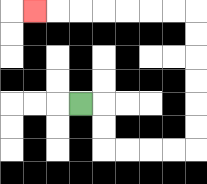{'start': '[3, 4]', 'end': '[1, 0]', 'path_directions': 'R,D,D,R,R,R,R,U,U,U,U,U,U,L,L,L,L,L,L,L', 'path_coordinates': '[[3, 4], [4, 4], [4, 5], [4, 6], [5, 6], [6, 6], [7, 6], [8, 6], [8, 5], [8, 4], [8, 3], [8, 2], [8, 1], [8, 0], [7, 0], [6, 0], [5, 0], [4, 0], [3, 0], [2, 0], [1, 0]]'}